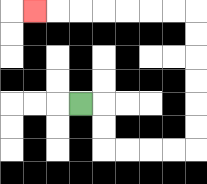{'start': '[3, 4]', 'end': '[1, 0]', 'path_directions': 'R,D,D,R,R,R,R,U,U,U,U,U,U,L,L,L,L,L,L,L', 'path_coordinates': '[[3, 4], [4, 4], [4, 5], [4, 6], [5, 6], [6, 6], [7, 6], [8, 6], [8, 5], [8, 4], [8, 3], [8, 2], [8, 1], [8, 0], [7, 0], [6, 0], [5, 0], [4, 0], [3, 0], [2, 0], [1, 0]]'}